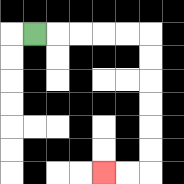{'start': '[1, 1]', 'end': '[4, 7]', 'path_directions': 'R,R,R,R,R,D,D,D,D,D,D,L,L', 'path_coordinates': '[[1, 1], [2, 1], [3, 1], [4, 1], [5, 1], [6, 1], [6, 2], [6, 3], [6, 4], [6, 5], [6, 6], [6, 7], [5, 7], [4, 7]]'}